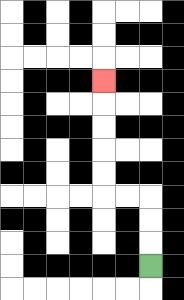{'start': '[6, 11]', 'end': '[4, 3]', 'path_directions': 'U,U,U,L,L,U,U,U,U,U', 'path_coordinates': '[[6, 11], [6, 10], [6, 9], [6, 8], [5, 8], [4, 8], [4, 7], [4, 6], [4, 5], [4, 4], [4, 3]]'}